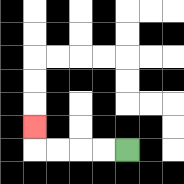{'start': '[5, 6]', 'end': '[1, 5]', 'path_directions': 'L,L,L,L,U', 'path_coordinates': '[[5, 6], [4, 6], [3, 6], [2, 6], [1, 6], [1, 5]]'}